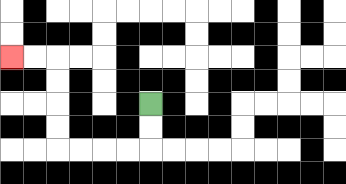{'start': '[6, 4]', 'end': '[0, 2]', 'path_directions': 'D,D,L,L,L,L,U,U,U,U,L,L', 'path_coordinates': '[[6, 4], [6, 5], [6, 6], [5, 6], [4, 6], [3, 6], [2, 6], [2, 5], [2, 4], [2, 3], [2, 2], [1, 2], [0, 2]]'}